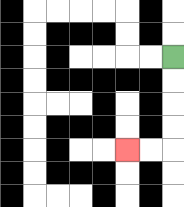{'start': '[7, 2]', 'end': '[5, 6]', 'path_directions': 'D,D,D,D,L,L', 'path_coordinates': '[[7, 2], [7, 3], [7, 4], [7, 5], [7, 6], [6, 6], [5, 6]]'}